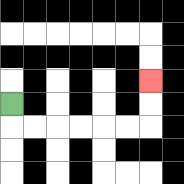{'start': '[0, 4]', 'end': '[6, 3]', 'path_directions': 'D,R,R,R,R,R,R,U,U', 'path_coordinates': '[[0, 4], [0, 5], [1, 5], [2, 5], [3, 5], [4, 5], [5, 5], [6, 5], [6, 4], [6, 3]]'}